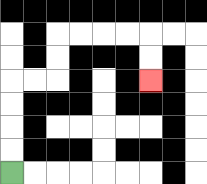{'start': '[0, 7]', 'end': '[6, 3]', 'path_directions': 'U,U,U,U,R,R,U,U,R,R,R,R,D,D', 'path_coordinates': '[[0, 7], [0, 6], [0, 5], [0, 4], [0, 3], [1, 3], [2, 3], [2, 2], [2, 1], [3, 1], [4, 1], [5, 1], [6, 1], [6, 2], [6, 3]]'}